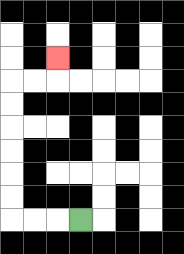{'start': '[3, 9]', 'end': '[2, 2]', 'path_directions': 'L,L,L,U,U,U,U,U,U,R,R,U', 'path_coordinates': '[[3, 9], [2, 9], [1, 9], [0, 9], [0, 8], [0, 7], [0, 6], [0, 5], [0, 4], [0, 3], [1, 3], [2, 3], [2, 2]]'}